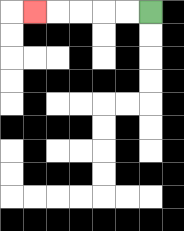{'start': '[6, 0]', 'end': '[1, 0]', 'path_directions': 'L,L,L,L,L', 'path_coordinates': '[[6, 0], [5, 0], [4, 0], [3, 0], [2, 0], [1, 0]]'}